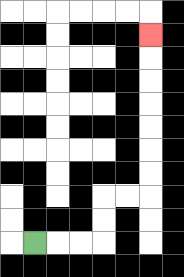{'start': '[1, 10]', 'end': '[6, 1]', 'path_directions': 'R,R,R,U,U,R,R,U,U,U,U,U,U,U', 'path_coordinates': '[[1, 10], [2, 10], [3, 10], [4, 10], [4, 9], [4, 8], [5, 8], [6, 8], [6, 7], [6, 6], [6, 5], [6, 4], [6, 3], [6, 2], [6, 1]]'}